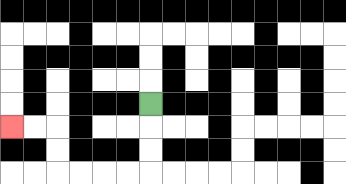{'start': '[6, 4]', 'end': '[0, 5]', 'path_directions': 'D,D,D,L,L,L,L,U,U,L,L', 'path_coordinates': '[[6, 4], [6, 5], [6, 6], [6, 7], [5, 7], [4, 7], [3, 7], [2, 7], [2, 6], [2, 5], [1, 5], [0, 5]]'}